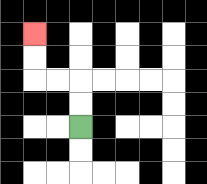{'start': '[3, 5]', 'end': '[1, 1]', 'path_directions': 'U,U,L,L,U,U', 'path_coordinates': '[[3, 5], [3, 4], [3, 3], [2, 3], [1, 3], [1, 2], [1, 1]]'}